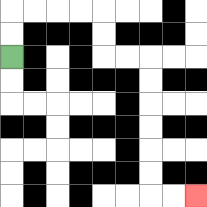{'start': '[0, 2]', 'end': '[8, 8]', 'path_directions': 'U,U,R,R,R,R,D,D,R,R,D,D,D,D,D,D,R,R', 'path_coordinates': '[[0, 2], [0, 1], [0, 0], [1, 0], [2, 0], [3, 0], [4, 0], [4, 1], [4, 2], [5, 2], [6, 2], [6, 3], [6, 4], [6, 5], [6, 6], [6, 7], [6, 8], [7, 8], [8, 8]]'}